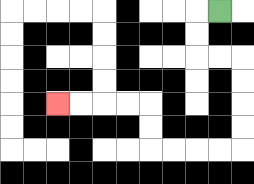{'start': '[9, 0]', 'end': '[2, 4]', 'path_directions': 'L,D,D,R,R,D,D,D,D,L,L,L,L,U,U,L,L,L,L', 'path_coordinates': '[[9, 0], [8, 0], [8, 1], [8, 2], [9, 2], [10, 2], [10, 3], [10, 4], [10, 5], [10, 6], [9, 6], [8, 6], [7, 6], [6, 6], [6, 5], [6, 4], [5, 4], [4, 4], [3, 4], [2, 4]]'}